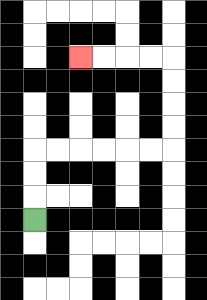{'start': '[1, 9]', 'end': '[3, 2]', 'path_directions': 'U,U,U,R,R,R,R,R,R,U,U,U,U,L,L,L,L', 'path_coordinates': '[[1, 9], [1, 8], [1, 7], [1, 6], [2, 6], [3, 6], [4, 6], [5, 6], [6, 6], [7, 6], [7, 5], [7, 4], [7, 3], [7, 2], [6, 2], [5, 2], [4, 2], [3, 2]]'}